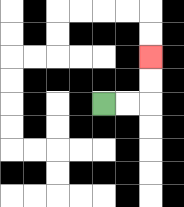{'start': '[4, 4]', 'end': '[6, 2]', 'path_directions': 'R,R,U,U', 'path_coordinates': '[[4, 4], [5, 4], [6, 4], [6, 3], [6, 2]]'}